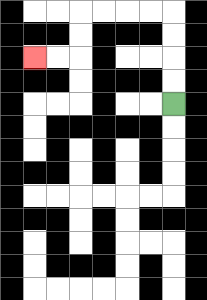{'start': '[7, 4]', 'end': '[1, 2]', 'path_directions': 'U,U,U,U,L,L,L,L,D,D,L,L', 'path_coordinates': '[[7, 4], [7, 3], [7, 2], [7, 1], [7, 0], [6, 0], [5, 0], [4, 0], [3, 0], [3, 1], [3, 2], [2, 2], [1, 2]]'}